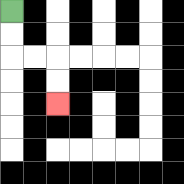{'start': '[0, 0]', 'end': '[2, 4]', 'path_directions': 'D,D,R,R,D,D', 'path_coordinates': '[[0, 0], [0, 1], [0, 2], [1, 2], [2, 2], [2, 3], [2, 4]]'}